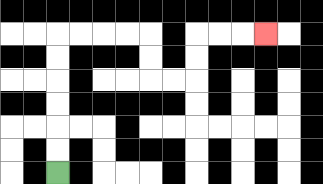{'start': '[2, 7]', 'end': '[11, 1]', 'path_directions': 'U,U,U,U,U,U,R,R,R,R,D,D,R,R,U,U,R,R,R', 'path_coordinates': '[[2, 7], [2, 6], [2, 5], [2, 4], [2, 3], [2, 2], [2, 1], [3, 1], [4, 1], [5, 1], [6, 1], [6, 2], [6, 3], [7, 3], [8, 3], [8, 2], [8, 1], [9, 1], [10, 1], [11, 1]]'}